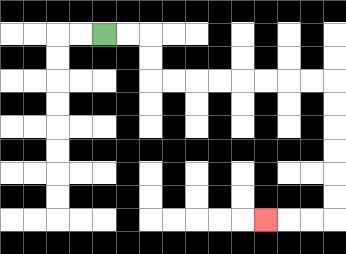{'start': '[4, 1]', 'end': '[11, 9]', 'path_directions': 'R,R,D,D,R,R,R,R,R,R,R,R,D,D,D,D,D,D,L,L,L', 'path_coordinates': '[[4, 1], [5, 1], [6, 1], [6, 2], [6, 3], [7, 3], [8, 3], [9, 3], [10, 3], [11, 3], [12, 3], [13, 3], [14, 3], [14, 4], [14, 5], [14, 6], [14, 7], [14, 8], [14, 9], [13, 9], [12, 9], [11, 9]]'}